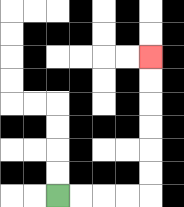{'start': '[2, 8]', 'end': '[6, 2]', 'path_directions': 'R,R,R,R,U,U,U,U,U,U', 'path_coordinates': '[[2, 8], [3, 8], [4, 8], [5, 8], [6, 8], [6, 7], [6, 6], [6, 5], [6, 4], [6, 3], [6, 2]]'}